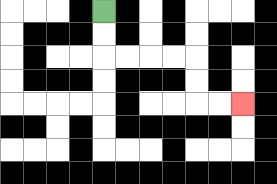{'start': '[4, 0]', 'end': '[10, 4]', 'path_directions': 'D,D,R,R,R,R,D,D,R,R', 'path_coordinates': '[[4, 0], [4, 1], [4, 2], [5, 2], [6, 2], [7, 2], [8, 2], [8, 3], [8, 4], [9, 4], [10, 4]]'}